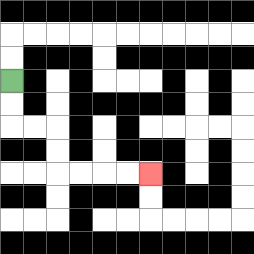{'start': '[0, 3]', 'end': '[6, 7]', 'path_directions': 'D,D,R,R,D,D,R,R,R,R', 'path_coordinates': '[[0, 3], [0, 4], [0, 5], [1, 5], [2, 5], [2, 6], [2, 7], [3, 7], [4, 7], [5, 7], [6, 7]]'}